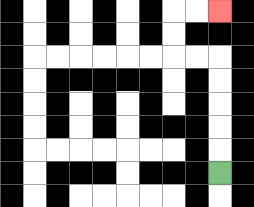{'start': '[9, 7]', 'end': '[9, 0]', 'path_directions': 'U,U,U,U,U,L,L,U,U,R,R', 'path_coordinates': '[[9, 7], [9, 6], [9, 5], [9, 4], [9, 3], [9, 2], [8, 2], [7, 2], [7, 1], [7, 0], [8, 0], [9, 0]]'}